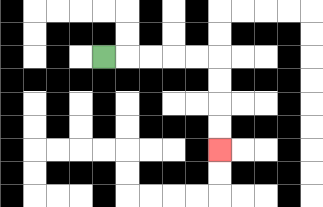{'start': '[4, 2]', 'end': '[9, 6]', 'path_directions': 'R,R,R,R,R,D,D,D,D', 'path_coordinates': '[[4, 2], [5, 2], [6, 2], [7, 2], [8, 2], [9, 2], [9, 3], [9, 4], [9, 5], [9, 6]]'}